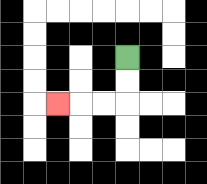{'start': '[5, 2]', 'end': '[2, 4]', 'path_directions': 'D,D,L,L,L', 'path_coordinates': '[[5, 2], [5, 3], [5, 4], [4, 4], [3, 4], [2, 4]]'}